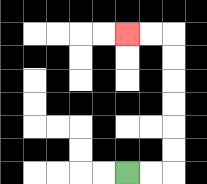{'start': '[5, 7]', 'end': '[5, 1]', 'path_directions': 'R,R,U,U,U,U,U,U,L,L', 'path_coordinates': '[[5, 7], [6, 7], [7, 7], [7, 6], [7, 5], [7, 4], [7, 3], [7, 2], [7, 1], [6, 1], [5, 1]]'}